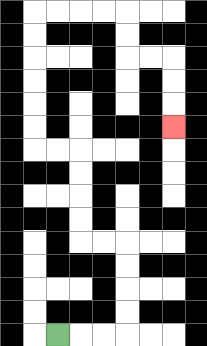{'start': '[2, 14]', 'end': '[7, 5]', 'path_directions': 'R,R,R,U,U,U,U,L,L,U,U,U,U,L,L,U,U,U,U,U,U,R,R,R,R,D,D,R,R,D,D,D', 'path_coordinates': '[[2, 14], [3, 14], [4, 14], [5, 14], [5, 13], [5, 12], [5, 11], [5, 10], [4, 10], [3, 10], [3, 9], [3, 8], [3, 7], [3, 6], [2, 6], [1, 6], [1, 5], [1, 4], [1, 3], [1, 2], [1, 1], [1, 0], [2, 0], [3, 0], [4, 0], [5, 0], [5, 1], [5, 2], [6, 2], [7, 2], [7, 3], [7, 4], [7, 5]]'}